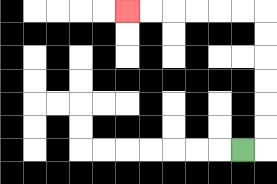{'start': '[10, 6]', 'end': '[5, 0]', 'path_directions': 'R,U,U,U,U,U,U,L,L,L,L,L,L', 'path_coordinates': '[[10, 6], [11, 6], [11, 5], [11, 4], [11, 3], [11, 2], [11, 1], [11, 0], [10, 0], [9, 0], [8, 0], [7, 0], [6, 0], [5, 0]]'}